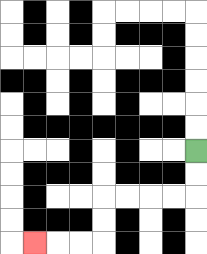{'start': '[8, 6]', 'end': '[1, 10]', 'path_directions': 'D,D,L,L,L,L,D,D,L,L,L', 'path_coordinates': '[[8, 6], [8, 7], [8, 8], [7, 8], [6, 8], [5, 8], [4, 8], [4, 9], [4, 10], [3, 10], [2, 10], [1, 10]]'}